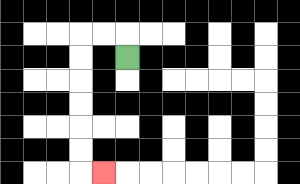{'start': '[5, 2]', 'end': '[4, 7]', 'path_directions': 'U,L,L,D,D,D,D,D,D,R', 'path_coordinates': '[[5, 2], [5, 1], [4, 1], [3, 1], [3, 2], [3, 3], [3, 4], [3, 5], [3, 6], [3, 7], [4, 7]]'}